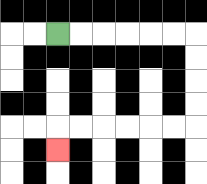{'start': '[2, 1]', 'end': '[2, 6]', 'path_directions': 'R,R,R,R,R,R,D,D,D,D,L,L,L,L,L,L,D', 'path_coordinates': '[[2, 1], [3, 1], [4, 1], [5, 1], [6, 1], [7, 1], [8, 1], [8, 2], [8, 3], [8, 4], [8, 5], [7, 5], [6, 5], [5, 5], [4, 5], [3, 5], [2, 5], [2, 6]]'}